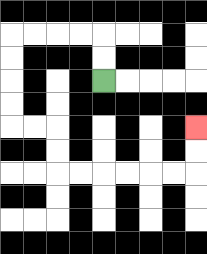{'start': '[4, 3]', 'end': '[8, 5]', 'path_directions': 'U,U,L,L,L,L,D,D,D,D,R,R,D,D,R,R,R,R,R,R,U,U', 'path_coordinates': '[[4, 3], [4, 2], [4, 1], [3, 1], [2, 1], [1, 1], [0, 1], [0, 2], [0, 3], [0, 4], [0, 5], [1, 5], [2, 5], [2, 6], [2, 7], [3, 7], [4, 7], [5, 7], [6, 7], [7, 7], [8, 7], [8, 6], [8, 5]]'}